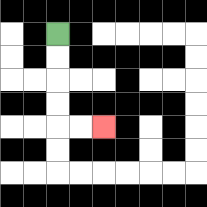{'start': '[2, 1]', 'end': '[4, 5]', 'path_directions': 'D,D,D,D,R,R', 'path_coordinates': '[[2, 1], [2, 2], [2, 3], [2, 4], [2, 5], [3, 5], [4, 5]]'}